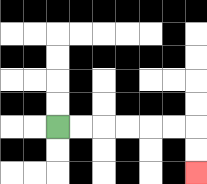{'start': '[2, 5]', 'end': '[8, 7]', 'path_directions': 'R,R,R,R,R,R,D,D', 'path_coordinates': '[[2, 5], [3, 5], [4, 5], [5, 5], [6, 5], [7, 5], [8, 5], [8, 6], [8, 7]]'}